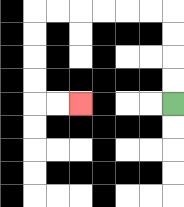{'start': '[7, 4]', 'end': '[3, 4]', 'path_directions': 'U,U,U,U,L,L,L,L,L,L,D,D,D,D,R,R', 'path_coordinates': '[[7, 4], [7, 3], [7, 2], [7, 1], [7, 0], [6, 0], [5, 0], [4, 0], [3, 0], [2, 0], [1, 0], [1, 1], [1, 2], [1, 3], [1, 4], [2, 4], [3, 4]]'}